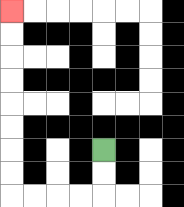{'start': '[4, 6]', 'end': '[0, 0]', 'path_directions': 'D,D,L,L,L,L,U,U,U,U,U,U,U,U', 'path_coordinates': '[[4, 6], [4, 7], [4, 8], [3, 8], [2, 8], [1, 8], [0, 8], [0, 7], [0, 6], [0, 5], [0, 4], [0, 3], [0, 2], [0, 1], [0, 0]]'}